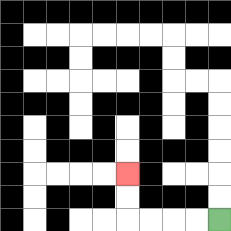{'start': '[9, 9]', 'end': '[5, 7]', 'path_directions': 'L,L,L,L,U,U', 'path_coordinates': '[[9, 9], [8, 9], [7, 9], [6, 9], [5, 9], [5, 8], [5, 7]]'}